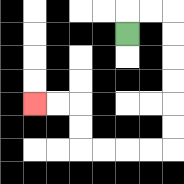{'start': '[5, 1]', 'end': '[1, 4]', 'path_directions': 'U,R,R,D,D,D,D,D,D,L,L,L,L,U,U,L,L', 'path_coordinates': '[[5, 1], [5, 0], [6, 0], [7, 0], [7, 1], [7, 2], [7, 3], [7, 4], [7, 5], [7, 6], [6, 6], [5, 6], [4, 6], [3, 6], [3, 5], [3, 4], [2, 4], [1, 4]]'}